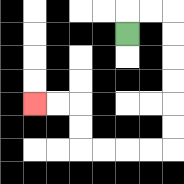{'start': '[5, 1]', 'end': '[1, 4]', 'path_directions': 'U,R,R,D,D,D,D,D,D,L,L,L,L,U,U,L,L', 'path_coordinates': '[[5, 1], [5, 0], [6, 0], [7, 0], [7, 1], [7, 2], [7, 3], [7, 4], [7, 5], [7, 6], [6, 6], [5, 6], [4, 6], [3, 6], [3, 5], [3, 4], [2, 4], [1, 4]]'}